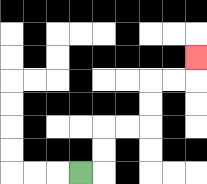{'start': '[3, 7]', 'end': '[8, 2]', 'path_directions': 'R,U,U,R,R,U,U,R,R,U', 'path_coordinates': '[[3, 7], [4, 7], [4, 6], [4, 5], [5, 5], [6, 5], [6, 4], [6, 3], [7, 3], [8, 3], [8, 2]]'}